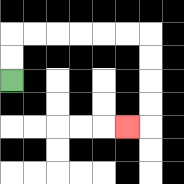{'start': '[0, 3]', 'end': '[5, 5]', 'path_directions': 'U,U,R,R,R,R,R,R,D,D,D,D,L', 'path_coordinates': '[[0, 3], [0, 2], [0, 1], [1, 1], [2, 1], [3, 1], [4, 1], [5, 1], [6, 1], [6, 2], [6, 3], [6, 4], [6, 5], [5, 5]]'}